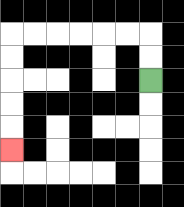{'start': '[6, 3]', 'end': '[0, 6]', 'path_directions': 'U,U,L,L,L,L,L,L,D,D,D,D,D', 'path_coordinates': '[[6, 3], [6, 2], [6, 1], [5, 1], [4, 1], [3, 1], [2, 1], [1, 1], [0, 1], [0, 2], [0, 3], [0, 4], [0, 5], [0, 6]]'}